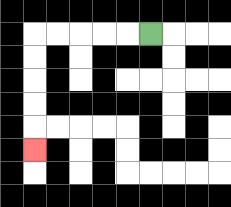{'start': '[6, 1]', 'end': '[1, 6]', 'path_directions': 'L,L,L,L,L,D,D,D,D,D', 'path_coordinates': '[[6, 1], [5, 1], [4, 1], [3, 1], [2, 1], [1, 1], [1, 2], [1, 3], [1, 4], [1, 5], [1, 6]]'}